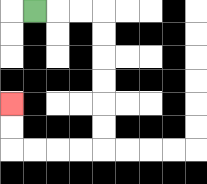{'start': '[1, 0]', 'end': '[0, 4]', 'path_directions': 'R,R,R,D,D,D,D,D,D,L,L,L,L,U,U', 'path_coordinates': '[[1, 0], [2, 0], [3, 0], [4, 0], [4, 1], [4, 2], [4, 3], [4, 4], [4, 5], [4, 6], [3, 6], [2, 6], [1, 6], [0, 6], [0, 5], [0, 4]]'}